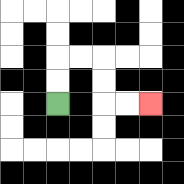{'start': '[2, 4]', 'end': '[6, 4]', 'path_directions': 'U,U,R,R,D,D,R,R', 'path_coordinates': '[[2, 4], [2, 3], [2, 2], [3, 2], [4, 2], [4, 3], [4, 4], [5, 4], [6, 4]]'}